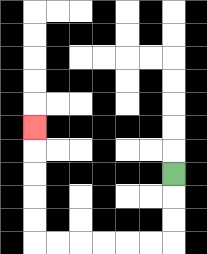{'start': '[7, 7]', 'end': '[1, 5]', 'path_directions': 'D,D,D,L,L,L,L,L,L,U,U,U,U,U', 'path_coordinates': '[[7, 7], [7, 8], [7, 9], [7, 10], [6, 10], [5, 10], [4, 10], [3, 10], [2, 10], [1, 10], [1, 9], [1, 8], [1, 7], [1, 6], [1, 5]]'}